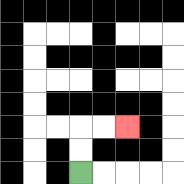{'start': '[3, 7]', 'end': '[5, 5]', 'path_directions': 'U,U,R,R', 'path_coordinates': '[[3, 7], [3, 6], [3, 5], [4, 5], [5, 5]]'}